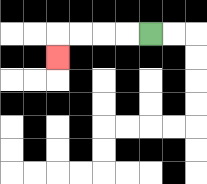{'start': '[6, 1]', 'end': '[2, 2]', 'path_directions': 'L,L,L,L,D', 'path_coordinates': '[[6, 1], [5, 1], [4, 1], [3, 1], [2, 1], [2, 2]]'}